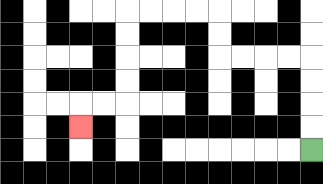{'start': '[13, 6]', 'end': '[3, 5]', 'path_directions': 'U,U,U,U,L,L,L,L,U,U,L,L,L,L,D,D,D,D,L,L,D', 'path_coordinates': '[[13, 6], [13, 5], [13, 4], [13, 3], [13, 2], [12, 2], [11, 2], [10, 2], [9, 2], [9, 1], [9, 0], [8, 0], [7, 0], [6, 0], [5, 0], [5, 1], [5, 2], [5, 3], [5, 4], [4, 4], [3, 4], [3, 5]]'}